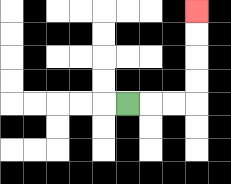{'start': '[5, 4]', 'end': '[8, 0]', 'path_directions': 'R,R,R,U,U,U,U', 'path_coordinates': '[[5, 4], [6, 4], [7, 4], [8, 4], [8, 3], [8, 2], [8, 1], [8, 0]]'}